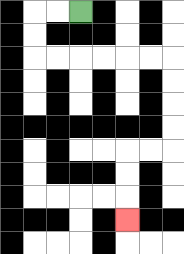{'start': '[3, 0]', 'end': '[5, 9]', 'path_directions': 'L,L,D,D,R,R,R,R,R,R,D,D,D,D,L,L,D,D,D', 'path_coordinates': '[[3, 0], [2, 0], [1, 0], [1, 1], [1, 2], [2, 2], [3, 2], [4, 2], [5, 2], [6, 2], [7, 2], [7, 3], [7, 4], [7, 5], [7, 6], [6, 6], [5, 6], [5, 7], [5, 8], [5, 9]]'}